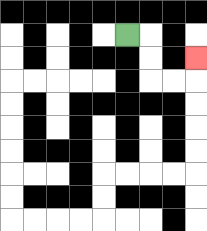{'start': '[5, 1]', 'end': '[8, 2]', 'path_directions': 'R,D,D,R,R,U', 'path_coordinates': '[[5, 1], [6, 1], [6, 2], [6, 3], [7, 3], [8, 3], [8, 2]]'}